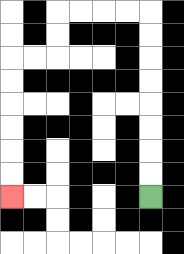{'start': '[6, 8]', 'end': '[0, 8]', 'path_directions': 'U,U,U,U,U,U,U,U,L,L,L,L,D,D,L,L,D,D,D,D,D,D', 'path_coordinates': '[[6, 8], [6, 7], [6, 6], [6, 5], [6, 4], [6, 3], [6, 2], [6, 1], [6, 0], [5, 0], [4, 0], [3, 0], [2, 0], [2, 1], [2, 2], [1, 2], [0, 2], [0, 3], [0, 4], [0, 5], [0, 6], [0, 7], [0, 8]]'}